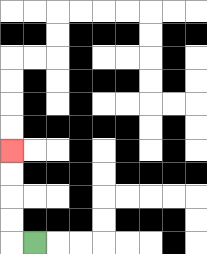{'start': '[1, 10]', 'end': '[0, 6]', 'path_directions': 'L,U,U,U,U', 'path_coordinates': '[[1, 10], [0, 10], [0, 9], [0, 8], [0, 7], [0, 6]]'}